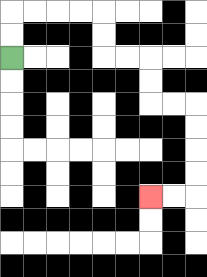{'start': '[0, 2]', 'end': '[6, 8]', 'path_directions': 'U,U,R,R,R,R,D,D,R,R,D,D,R,R,D,D,D,D,L,L', 'path_coordinates': '[[0, 2], [0, 1], [0, 0], [1, 0], [2, 0], [3, 0], [4, 0], [4, 1], [4, 2], [5, 2], [6, 2], [6, 3], [6, 4], [7, 4], [8, 4], [8, 5], [8, 6], [8, 7], [8, 8], [7, 8], [6, 8]]'}